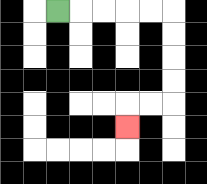{'start': '[2, 0]', 'end': '[5, 5]', 'path_directions': 'R,R,R,R,R,D,D,D,D,L,L,D', 'path_coordinates': '[[2, 0], [3, 0], [4, 0], [5, 0], [6, 0], [7, 0], [7, 1], [7, 2], [7, 3], [7, 4], [6, 4], [5, 4], [5, 5]]'}